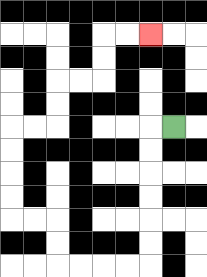{'start': '[7, 5]', 'end': '[6, 1]', 'path_directions': 'L,D,D,D,D,D,D,L,L,L,L,U,U,L,L,U,U,U,U,R,R,U,U,R,R,U,U,R,R', 'path_coordinates': '[[7, 5], [6, 5], [6, 6], [6, 7], [6, 8], [6, 9], [6, 10], [6, 11], [5, 11], [4, 11], [3, 11], [2, 11], [2, 10], [2, 9], [1, 9], [0, 9], [0, 8], [0, 7], [0, 6], [0, 5], [1, 5], [2, 5], [2, 4], [2, 3], [3, 3], [4, 3], [4, 2], [4, 1], [5, 1], [6, 1]]'}